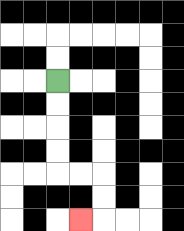{'start': '[2, 3]', 'end': '[3, 9]', 'path_directions': 'D,D,D,D,R,R,D,D,L', 'path_coordinates': '[[2, 3], [2, 4], [2, 5], [2, 6], [2, 7], [3, 7], [4, 7], [4, 8], [4, 9], [3, 9]]'}